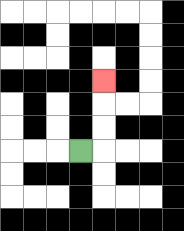{'start': '[3, 6]', 'end': '[4, 3]', 'path_directions': 'R,U,U,U', 'path_coordinates': '[[3, 6], [4, 6], [4, 5], [4, 4], [4, 3]]'}